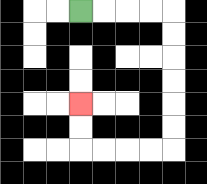{'start': '[3, 0]', 'end': '[3, 4]', 'path_directions': 'R,R,R,R,D,D,D,D,D,D,L,L,L,L,U,U', 'path_coordinates': '[[3, 0], [4, 0], [5, 0], [6, 0], [7, 0], [7, 1], [7, 2], [7, 3], [7, 4], [7, 5], [7, 6], [6, 6], [5, 6], [4, 6], [3, 6], [3, 5], [3, 4]]'}